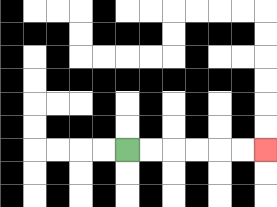{'start': '[5, 6]', 'end': '[11, 6]', 'path_directions': 'R,R,R,R,R,R', 'path_coordinates': '[[5, 6], [6, 6], [7, 6], [8, 6], [9, 6], [10, 6], [11, 6]]'}